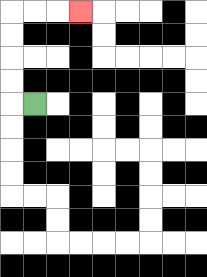{'start': '[1, 4]', 'end': '[3, 0]', 'path_directions': 'L,U,U,U,U,R,R,R', 'path_coordinates': '[[1, 4], [0, 4], [0, 3], [0, 2], [0, 1], [0, 0], [1, 0], [2, 0], [3, 0]]'}